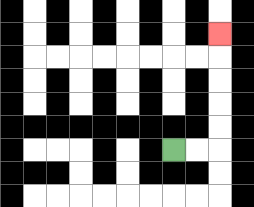{'start': '[7, 6]', 'end': '[9, 1]', 'path_directions': 'R,R,U,U,U,U,U', 'path_coordinates': '[[7, 6], [8, 6], [9, 6], [9, 5], [9, 4], [9, 3], [9, 2], [9, 1]]'}